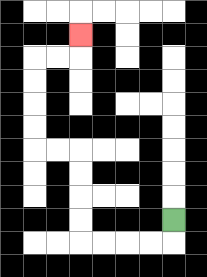{'start': '[7, 9]', 'end': '[3, 1]', 'path_directions': 'D,L,L,L,L,U,U,U,U,L,L,U,U,U,U,R,R,U', 'path_coordinates': '[[7, 9], [7, 10], [6, 10], [5, 10], [4, 10], [3, 10], [3, 9], [3, 8], [3, 7], [3, 6], [2, 6], [1, 6], [1, 5], [1, 4], [1, 3], [1, 2], [2, 2], [3, 2], [3, 1]]'}